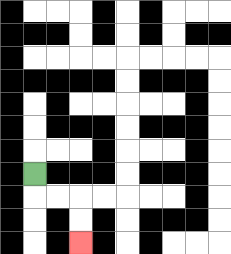{'start': '[1, 7]', 'end': '[3, 10]', 'path_directions': 'D,R,R,D,D', 'path_coordinates': '[[1, 7], [1, 8], [2, 8], [3, 8], [3, 9], [3, 10]]'}